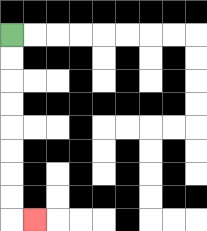{'start': '[0, 1]', 'end': '[1, 9]', 'path_directions': 'D,D,D,D,D,D,D,D,R', 'path_coordinates': '[[0, 1], [0, 2], [0, 3], [0, 4], [0, 5], [0, 6], [0, 7], [0, 8], [0, 9], [1, 9]]'}